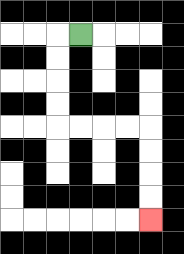{'start': '[3, 1]', 'end': '[6, 9]', 'path_directions': 'L,D,D,D,D,R,R,R,R,D,D,D,D', 'path_coordinates': '[[3, 1], [2, 1], [2, 2], [2, 3], [2, 4], [2, 5], [3, 5], [4, 5], [5, 5], [6, 5], [6, 6], [6, 7], [6, 8], [6, 9]]'}